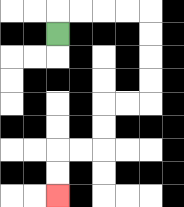{'start': '[2, 1]', 'end': '[2, 8]', 'path_directions': 'U,R,R,R,R,D,D,D,D,L,L,D,D,L,L,D,D', 'path_coordinates': '[[2, 1], [2, 0], [3, 0], [4, 0], [5, 0], [6, 0], [6, 1], [6, 2], [6, 3], [6, 4], [5, 4], [4, 4], [4, 5], [4, 6], [3, 6], [2, 6], [2, 7], [2, 8]]'}